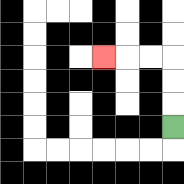{'start': '[7, 5]', 'end': '[4, 2]', 'path_directions': 'U,U,U,L,L,L', 'path_coordinates': '[[7, 5], [7, 4], [7, 3], [7, 2], [6, 2], [5, 2], [4, 2]]'}